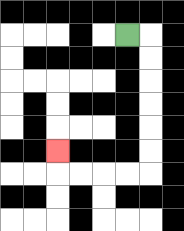{'start': '[5, 1]', 'end': '[2, 6]', 'path_directions': 'R,D,D,D,D,D,D,L,L,L,L,U', 'path_coordinates': '[[5, 1], [6, 1], [6, 2], [6, 3], [6, 4], [6, 5], [6, 6], [6, 7], [5, 7], [4, 7], [3, 7], [2, 7], [2, 6]]'}